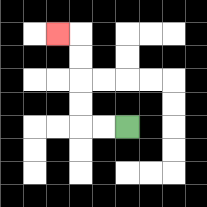{'start': '[5, 5]', 'end': '[2, 1]', 'path_directions': 'L,L,U,U,U,U,L', 'path_coordinates': '[[5, 5], [4, 5], [3, 5], [3, 4], [3, 3], [3, 2], [3, 1], [2, 1]]'}